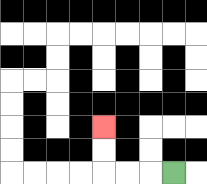{'start': '[7, 7]', 'end': '[4, 5]', 'path_directions': 'L,L,L,U,U', 'path_coordinates': '[[7, 7], [6, 7], [5, 7], [4, 7], [4, 6], [4, 5]]'}